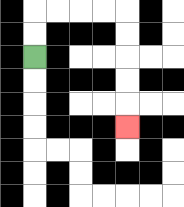{'start': '[1, 2]', 'end': '[5, 5]', 'path_directions': 'U,U,R,R,R,R,D,D,D,D,D', 'path_coordinates': '[[1, 2], [1, 1], [1, 0], [2, 0], [3, 0], [4, 0], [5, 0], [5, 1], [5, 2], [5, 3], [5, 4], [5, 5]]'}